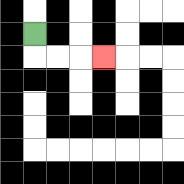{'start': '[1, 1]', 'end': '[4, 2]', 'path_directions': 'D,R,R,R', 'path_coordinates': '[[1, 1], [1, 2], [2, 2], [3, 2], [4, 2]]'}